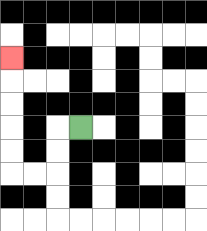{'start': '[3, 5]', 'end': '[0, 2]', 'path_directions': 'L,D,D,L,L,U,U,U,U,U', 'path_coordinates': '[[3, 5], [2, 5], [2, 6], [2, 7], [1, 7], [0, 7], [0, 6], [0, 5], [0, 4], [0, 3], [0, 2]]'}